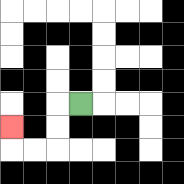{'start': '[3, 4]', 'end': '[0, 5]', 'path_directions': 'L,D,D,L,L,U', 'path_coordinates': '[[3, 4], [2, 4], [2, 5], [2, 6], [1, 6], [0, 6], [0, 5]]'}